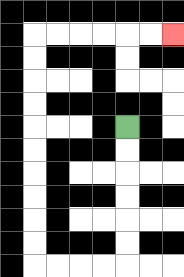{'start': '[5, 5]', 'end': '[7, 1]', 'path_directions': 'D,D,D,D,D,D,L,L,L,L,U,U,U,U,U,U,U,U,U,U,R,R,R,R,R,R', 'path_coordinates': '[[5, 5], [5, 6], [5, 7], [5, 8], [5, 9], [5, 10], [5, 11], [4, 11], [3, 11], [2, 11], [1, 11], [1, 10], [1, 9], [1, 8], [1, 7], [1, 6], [1, 5], [1, 4], [1, 3], [1, 2], [1, 1], [2, 1], [3, 1], [4, 1], [5, 1], [6, 1], [7, 1]]'}